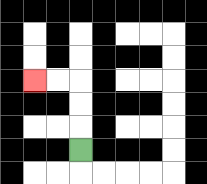{'start': '[3, 6]', 'end': '[1, 3]', 'path_directions': 'U,U,U,L,L', 'path_coordinates': '[[3, 6], [3, 5], [3, 4], [3, 3], [2, 3], [1, 3]]'}